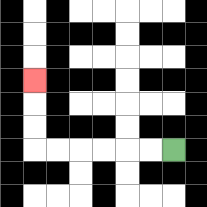{'start': '[7, 6]', 'end': '[1, 3]', 'path_directions': 'L,L,L,L,L,L,U,U,U', 'path_coordinates': '[[7, 6], [6, 6], [5, 6], [4, 6], [3, 6], [2, 6], [1, 6], [1, 5], [1, 4], [1, 3]]'}